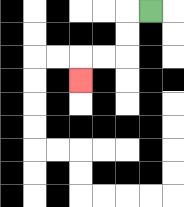{'start': '[6, 0]', 'end': '[3, 3]', 'path_directions': 'L,D,D,L,L,D', 'path_coordinates': '[[6, 0], [5, 0], [5, 1], [5, 2], [4, 2], [3, 2], [3, 3]]'}